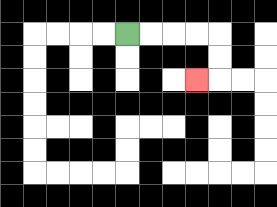{'start': '[5, 1]', 'end': '[8, 3]', 'path_directions': 'R,R,R,R,D,D,L', 'path_coordinates': '[[5, 1], [6, 1], [7, 1], [8, 1], [9, 1], [9, 2], [9, 3], [8, 3]]'}